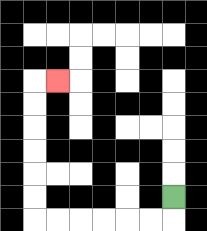{'start': '[7, 8]', 'end': '[2, 3]', 'path_directions': 'D,L,L,L,L,L,L,U,U,U,U,U,U,R', 'path_coordinates': '[[7, 8], [7, 9], [6, 9], [5, 9], [4, 9], [3, 9], [2, 9], [1, 9], [1, 8], [1, 7], [1, 6], [1, 5], [1, 4], [1, 3], [2, 3]]'}